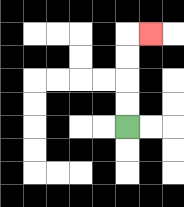{'start': '[5, 5]', 'end': '[6, 1]', 'path_directions': 'U,U,U,U,R', 'path_coordinates': '[[5, 5], [5, 4], [5, 3], [5, 2], [5, 1], [6, 1]]'}